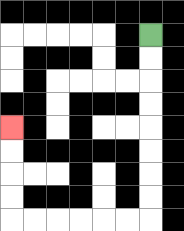{'start': '[6, 1]', 'end': '[0, 5]', 'path_directions': 'D,D,D,D,D,D,D,D,L,L,L,L,L,L,U,U,U,U', 'path_coordinates': '[[6, 1], [6, 2], [6, 3], [6, 4], [6, 5], [6, 6], [6, 7], [6, 8], [6, 9], [5, 9], [4, 9], [3, 9], [2, 9], [1, 9], [0, 9], [0, 8], [0, 7], [0, 6], [0, 5]]'}